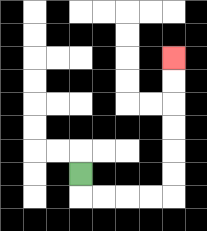{'start': '[3, 7]', 'end': '[7, 2]', 'path_directions': 'D,R,R,R,R,U,U,U,U,U,U', 'path_coordinates': '[[3, 7], [3, 8], [4, 8], [5, 8], [6, 8], [7, 8], [7, 7], [7, 6], [7, 5], [7, 4], [7, 3], [7, 2]]'}